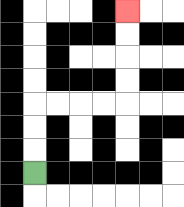{'start': '[1, 7]', 'end': '[5, 0]', 'path_directions': 'U,U,U,R,R,R,R,U,U,U,U', 'path_coordinates': '[[1, 7], [1, 6], [1, 5], [1, 4], [2, 4], [3, 4], [4, 4], [5, 4], [5, 3], [5, 2], [5, 1], [5, 0]]'}